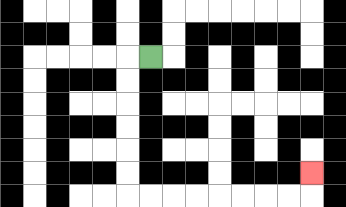{'start': '[6, 2]', 'end': '[13, 7]', 'path_directions': 'L,D,D,D,D,D,D,R,R,R,R,R,R,R,R,U', 'path_coordinates': '[[6, 2], [5, 2], [5, 3], [5, 4], [5, 5], [5, 6], [5, 7], [5, 8], [6, 8], [7, 8], [8, 8], [9, 8], [10, 8], [11, 8], [12, 8], [13, 8], [13, 7]]'}